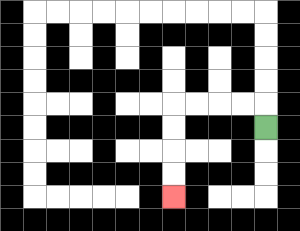{'start': '[11, 5]', 'end': '[7, 8]', 'path_directions': 'U,L,L,L,L,D,D,D,D', 'path_coordinates': '[[11, 5], [11, 4], [10, 4], [9, 4], [8, 4], [7, 4], [7, 5], [7, 6], [7, 7], [7, 8]]'}